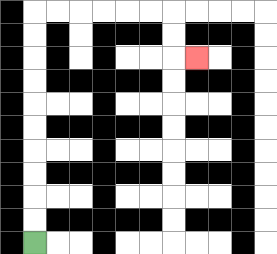{'start': '[1, 10]', 'end': '[8, 2]', 'path_directions': 'U,U,U,U,U,U,U,U,U,U,R,R,R,R,R,R,D,D,R', 'path_coordinates': '[[1, 10], [1, 9], [1, 8], [1, 7], [1, 6], [1, 5], [1, 4], [1, 3], [1, 2], [1, 1], [1, 0], [2, 0], [3, 0], [4, 0], [5, 0], [6, 0], [7, 0], [7, 1], [7, 2], [8, 2]]'}